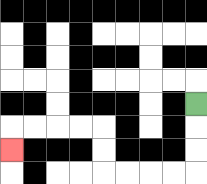{'start': '[8, 4]', 'end': '[0, 6]', 'path_directions': 'D,D,D,L,L,L,L,U,U,L,L,L,L,D', 'path_coordinates': '[[8, 4], [8, 5], [8, 6], [8, 7], [7, 7], [6, 7], [5, 7], [4, 7], [4, 6], [4, 5], [3, 5], [2, 5], [1, 5], [0, 5], [0, 6]]'}